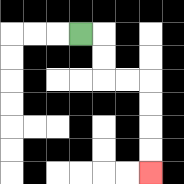{'start': '[3, 1]', 'end': '[6, 7]', 'path_directions': 'R,D,D,R,R,D,D,D,D', 'path_coordinates': '[[3, 1], [4, 1], [4, 2], [4, 3], [5, 3], [6, 3], [6, 4], [6, 5], [6, 6], [6, 7]]'}